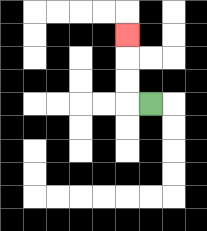{'start': '[6, 4]', 'end': '[5, 1]', 'path_directions': 'L,U,U,U', 'path_coordinates': '[[6, 4], [5, 4], [5, 3], [5, 2], [5, 1]]'}